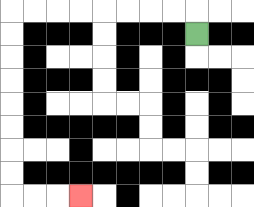{'start': '[8, 1]', 'end': '[3, 8]', 'path_directions': 'U,L,L,L,L,L,L,L,L,D,D,D,D,D,D,D,D,R,R,R', 'path_coordinates': '[[8, 1], [8, 0], [7, 0], [6, 0], [5, 0], [4, 0], [3, 0], [2, 0], [1, 0], [0, 0], [0, 1], [0, 2], [0, 3], [0, 4], [0, 5], [0, 6], [0, 7], [0, 8], [1, 8], [2, 8], [3, 8]]'}